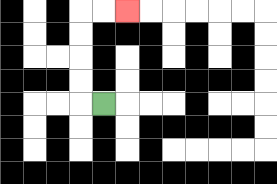{'start': '[4, 4]', 'end': '[5, 0]', 'path_directions': 'L,U,U,U,U,R,R', 'path_coordinates': '[[4, 4], [3, 4], [3, 3], [3, 2], [3, 1], [3, 0], [4, 0], [5, 0]]'}